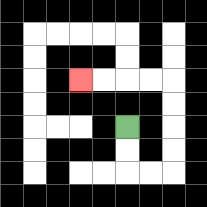{'start': '[5, 5]', 'end': '[3, 3]', 'path_directions': 'D,D,R,R,U,U,U,U,L,L,L,L', 'path_coordinates': '[[5, 5], [5, 6], [5, 7], [6, 7], [7, 7], [7, 6], [7, 5], [7, 4], [7, 3], [6, 3], [5, 3], [4, 3], [3, 3]]'}